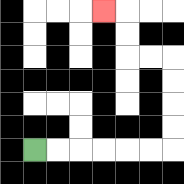{'start': '[1, 6]', 'end': '[4, 0]', 'path_directions': 'R,R,R,R,R,R,U,U,U,U,L,L,U,U,L', 'path_coordinates': '[[1, 6], [2, 6], [3, 6], [4, 6], [5, 6], [6, 6], [7, 6], [7, 5], [7, 4], [7, 3], [7, 2], [6, 2], [5, 2], [5, 1], [5, 0], [4, 0]]'}